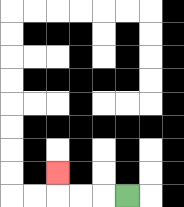{'start': '[5, 8]', 'end': '[2, 7]', 'path_directions': 'L,L,L,U', 'path_coordinates': '[[5, 8], [4, 8], [3, 8], [2, 8], [2, 7]]'}